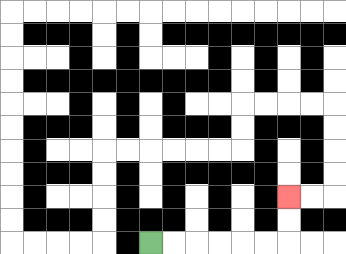{'start': '[6, 10]', 'end': '[12, 8]', 'path_directions': 'R,R,R,R,R,R,U,U', 'path_coordinates': '[[6, 10], [7, 10], [8, 10], [9, 10], [10, 10], [11, 10], [12, 10], [12, 9], [12, 8]]'}